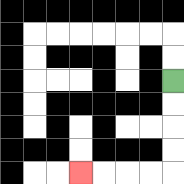{'start': '[7, 3]', 'end': '[3, 7]', 'path_directions': 'D,D,D,D,L,L,L,L', 'path_coordinates': '[[7, 3], [7, 4], [7, 5], [7, 6], [7, 7], [6, 7], [5, 7], [4, 7], [3, 7]]'}